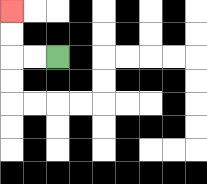{'start': '[2, 2]', 'end': '[0, 0]', 'path_directions': 'L,L,U,U', 'path_coordinates': '[[2, 2], [1, 2], [0, 2], [0, 1], [0, 0]]'}